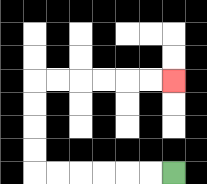{'start': '[7, 7]', 'end': '[7, 3]', 'path_directions': 'L,L,L,L,L,L,U,U,U,U,R,R,R,R,R,R', 'path_coordinates': '[[7, 7], [6, 7], [5, 7], [4, 7], [3, 7], [2, 7], [1, 7], [1, 6], [1, 5], [1, 4], [1, 3], [2, 3], [3, 3], [4, 3], [5, 3], [6, 3], [7, 3]]'}